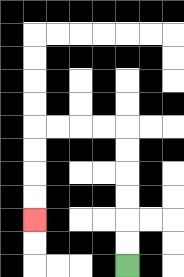{'start': '[5, 11]', 'end': '[1, 9]', 'path_directions': 'U,U,U,U,U,U,L,L,L,L,D,D,D,D', 'path_coordinates': '[[5, 11], [5, 10], [5, 9], [5, 8], [5, 7], [5, 6], [5, 5], [4, 5], [3, 5], [2, 5], [1, 5], [1, 6], [1, 7], [1, 8], [1, 9]]'}